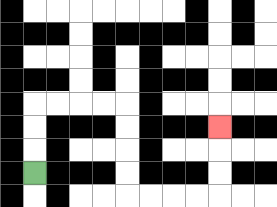{'start': '[1, 7]', 'end': '[9, 5]', 'path_directions': 'U,U,U,R,R,R,R,D,D,D,D,R,R,R,R,U,U,U', 'path_coordinates': '[[1, 7], [1, 6], [1, 5], [1, 4], [2, 4], [3, 4], [4, 4], [5, 4], [5, 5], [5, 6], [5, 7], [5, 8], [6, 8], [7, 8], [8, 8], [9, 8], [9, 7], [9, 6], [9, 5]]'}